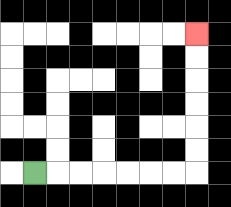{'start': '[1, 7]', 'end': '[8, 1]', 'path_directions': 'R,R,R,R,R,R,R,U,U,U,U,U,U', 'path_coordinates': '[[1, 7], [2, 7], [3, 7], [4, 7], [5, 7], [6, 7], [7, 7], [8, 7], [8, 6], [8, 5], [8, 4], [8, 3], [8, 2], [8, 1]]'}